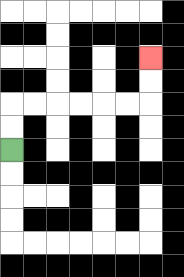{'start': '[0, 6]', 'end': '[6, 2]', 'path_directions': 'U,U,R,R,R,R,R,R,U,U', 'path_coordinates': '[[0, 6], [0, 5], [0, 4], [1, 4], [2, 4], [3, 4], [4, 4], [5, 4], [6, 4], [6, 3], [6, 2]]'}